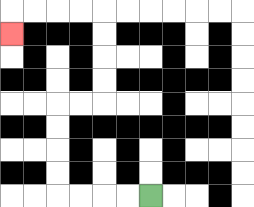{'start': '[6, 8]', 'end': '[0, 1]', 'path_directions': 'L,L,L,L,U,U,U,U,R,R,U,U,U,U,L,L,L,L,D', 'path_coordinates': '[[6, 8], [5, 8], [4, 8], [3, 8], [2, 8], [2, 7], [2, 6], [2, 5], [2, 4], [3, 4], [4, 4], [4, 3], [4, 2], [4, 1], [4, 0], [3, 0], [2, 0], [1, 0], [0, 0], [0, 1]]'}